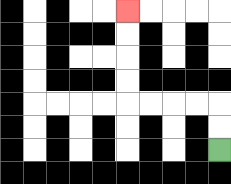{'start': '[9, 6]', 'end': '[5, 0]', 'path_directions': 'U,U,L,L,L,L,U,U,U,U', 'path_coordinates': '[[9, 6], [9, 5], [9, 4], [8, 4], [7, 4], [6, 4], [5, 4], [5, 3], [5, 2], [5, 1], [5, 0]]'}